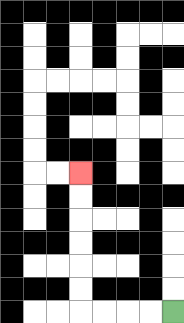{'start': '[7, 13]', 'end': '[3, 7]', 'path_directions': 'L,L,L,L,U,U,U,U,U,U', 'path_coordinates': '[[7, 13], [6, 13], [5, 13], [4, 13], [3, 13], [3, 12], [3, 11], [3, 10], [3, 9], [3, 8], [3, 7]]'}